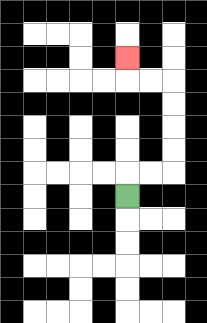{'start': '[5, 8]', 'end': '[5, 2]', 'path_directions': 'U,R,R,U,U,U,U,L,L,U', 'path_coordinates': '[[5, 8], [5, 7], [6, 7], [7, 7], [7, 6], [7, 5], [7, 4], [7, 3], [6, 3], [5, 3], [5, 2]]'}